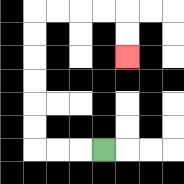{'start': '[4, 6]', 'end': '[5, 2]', 'path_directions': 'L,L,L,U,U,U,U,U,U,R,R,R,R,D,D', 'path_coordinates': '[[4, 6], [3, 6], [2, 6], [1, 6], [1, 5], [1, 4], [1, 3], [1, 2], [1, 1], [1, 0], [2, 0], [3, 0], [4, 0], [5, 0], [5, 1], [5, 2]]'}